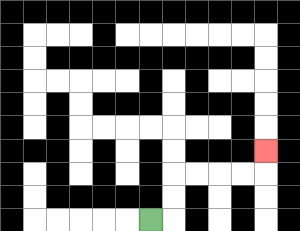{'start': '[6, 9]', 'end': '[11, 6]', 'path_directions': 'R,U,U,R,R,R,R,U', 'path_coordinates': '[[6, 9], [7, 9], [7, 8], [7, 7], [8, 7], [9, 7], [10, 7], [11, 7], [11, 6]]'}